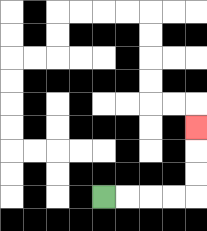{'start': '[4, 8]', 'end': '[8, 5]', 'path_directions': 'R,R,R,R,U,U,U', 'path_coordinates': '[[4, 8], [5, 8], [6, 8], [7, 8], [8, 8], [8, 7], [8, 6], [8, 5]]'}